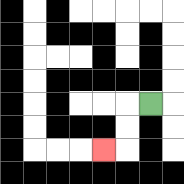{'start': '[6, 4]', 'end': '[4, 6]', 'path_directions': 'L,D,D,L', 'path_coordinates': '[[6, 4], [5, 4], [5, 5], [5, 6], [4, 6]]'}